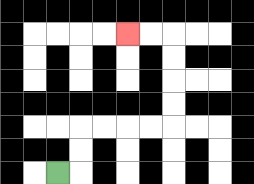{'start': '[2, 7]', 'end': '[5, 1]', 'path_directions': 'R,U,U,R,R,R,R,U,U,U,U,L,L', 'path_coordinates': '[[2, 7], [3, 7], [3, 6], [3, 5], [4, 5], [5, 5], [6, 5], [7, 5], [7, 4], [7, 3], [7, 2], [7, 1], [6, 1], [5, 1]]'}